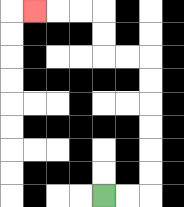{'start': '[4, 8]', 'end': '[1, 0]', 'path_directions': 'R,R,U,U,U,U,U,U,L,L,U,U,L,L,L', 'path_coordinates': '[[4, 8], [5, 8], [6, 8], [6, 7], [6, 6], [6, 5], [6, 4], [6, 3], [6, 2], [5, 2], [4, 2], [4, 1], [4, 0], [3, 0], [2, 0], [1, 0]]'}